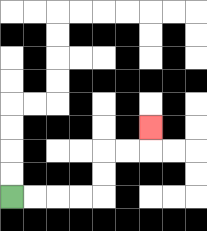{'start': '[0, 8]', 'end': '[6, 5]', 'path_directions': 'R,R,R,R,U,U,R,R,U', 'path_coordinates': '[[0, 8], [1, 8], [2, 8], [3, 8], [4, 8], [4, 7], [4, 6], [5, 6], [6, 6], [6, 5]]'}